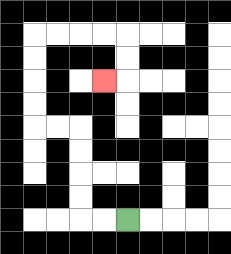{'start': '[5, 9]', 'end': '[4, 3]', 'path_directions': 'L,L,U,U,U,U,L,L,U,U,U,U,R,R,R,R,D,D,L', 'path_coordinates': '[[5, 9], [4, 9], [3, 9], [3, 8], [3, 7], [3, 6], [3, 5], [2, 5], [1, 5], [1, 4], [1, 3], [1, 2], [1, 1], [2, 1], [3, 1], [4, 1], [5, 1], [5, 2], [5, 3], [4, 3]]'}